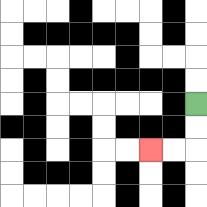{'start': '[8, 4]', 'end': '[6, 6]', 'path_directions': 'D,D,L,L', 'path_coordinates': '[[8, 4], [8, 5], [8, 6], [7, 6], [6, 6]]'}